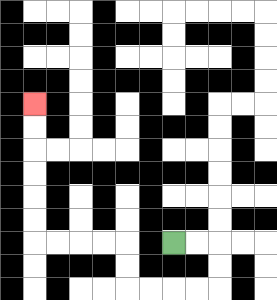{'start': '[7, 10]', 'end': '[1, 4]', 'path_directions': 'R,R,D,D,L,L,L,L,U,U,L,L,L,L,U,U,U,U,U,U', 'path_coordinates': '[[7, 10], [8, 10], [9, 10], [9, 11], [9, 12], [8, 12], [7, 12], [6, 12], [5, 12], [5, 11], [5, 10], [4, 10], [3, 10], [2, 10], [1, 10], [1, 9], [1, 8], [1, 7], [1, 6], [1, 5], [1, 4]]'}